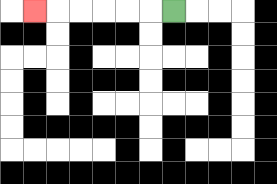{'start': '[7, 0]', 'end': '[1, 0]', 'path_directions': 'L,L,L,L,L,L', 'path_coordinates': '[[7, 0], [6, 0], [5, 0], [4, 0], [3, 0], [2, 0], [1, 0]]'}